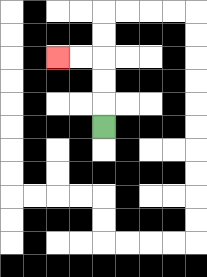{'start': '[4, 5]', 'end': '[2, 2]', 'path_directions': 'U,U,U,L,L', 'path_coordinates': '[[4, 5], [4, 4], [4, 3], [4, 2], [3, 2], [2, 2]]'}